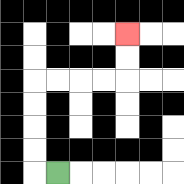{'start': '[2, 7]', 'end': '[5, 1]', 'path_directions': 'L,U,U,U,U,R,R,R,R,U,U', 'path_coordinates': '[[2, 7], [1, 7], [1, 6], [1, 5], [1, 4], [1, 3], [2, 3], [3, 3], [4, 3], [5, 3], [5, 2], [5, 1]]'}